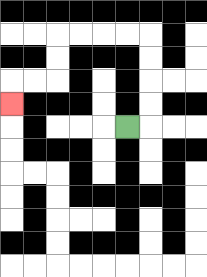{'start': '[5, 5]', 'end': '[0, 4]', 'path_directions': 'R,U,U,U,U,L,L,L,L,D,D,L,L,D', 'path_coordinates': '[[5, 5], [6, 5], [6, 4], [6, 3], [6, 2], [6, 1], [5, 1], [4, 1], [3, 1], [2, 1], [2, 2], [2, 3], [1, 3], [0, 3], [0, 4]]'}